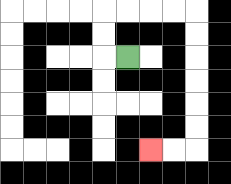{'start': '[5, 2]', 'end': '[6, 6]', 'path_directions': 'L,U,U,R,R,R,R,D,D,D,D,D,D,L,L', 'path_coordinates': '[[5, 2], [4, 2], [4, 1], [4, 0], [5, 0], [6, 0], [7, 0], [8, 0], [8, 1], [8, 2], [8, 3], [8, 4], [8, 5], [8, 6], [7, 6], [6, 6]]'}